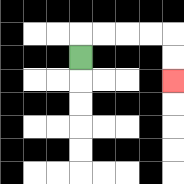{'start': '[3, 2]', 'end': '[7, 3]', 'path_directions': 'U,R,R,R,R,D,D', 'path_coordinates': '[[3, 2], [3, 1], [4, 1], [5, 1], [6, 1], [7, 1], [7, 2], [7, 3]]'}